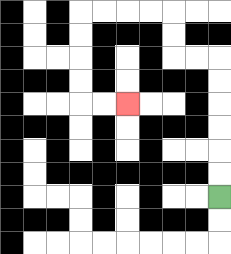{'start': '[9, 8]', 'end': '[5, 4]', 'path_directions': 'U,U,U,U,U,U,L,L,U,U,L,L,L,L,D,D,D,D,R,R', 'path_coordinates': '[[9, 8], [9, 7], [9, 6], [9, 5], [9, 4], [9, 3], [9, 2], [8, 2], [7, 2], [7, 1], [7, 0], [6, 0], [5, 0], [4, 0], [3, 0], [3, 1], [3, 2], [3, 3], [3, 4], [4, 4], [5, 4]]'}